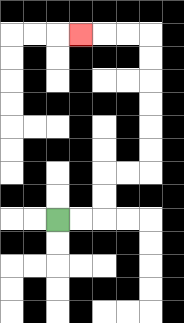{'start': '[2, 9]', 'end': '[3, 1]', 'path_directions': 'R,R,U,U,R,R,U,U,U,U,U,U,L,L,L', 'path_coordinates': '[[2, 9], [3, 9], [4, 9], [4, 8], [4, 7], [5, 7], [6, 7], [6, 6], [6, 5], [6, 4], [6, 3], [6, 2], [6, 1], [5, 1], [4, 1], [3, 1]]'}